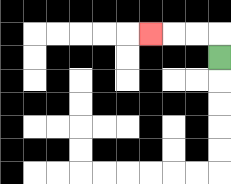{'start': '[9, 2]', 'end': '[6, 1]', 'path_directions': 'U,L,L,L', 'path_coordinates': '[[9, 2], [9, 1], [8, 1], [7, 1], [6, 1]]'}